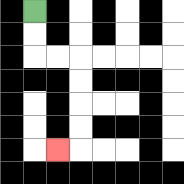{'start': '[1, 0]', 'end': '[2, 6]', 'path_directions': 'D,D,R,R,D,D,D,D,L', 'path_coordinates': '[[1, 0], [1, 1], [1, 2], [2, 2], [3, 2], [3, 3], [3, 4], [3, 5], [3, 6], [2, 6]]'}